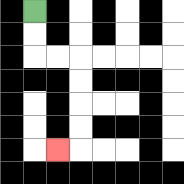{'start': '[1, 0]', 'end': '[2, 6]', 'path_directions': 'D,D,R,R,D,D,D,D,L', 'path_coordinates': '[[1, 0], [1, 1], [1, 2], [2, 2], [3, 2], [3, 3], [3, 4], [3, 5], [3, 6], [2, 6]]'}